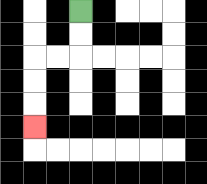{'start': '[3, 0]', 'end': '[1, 5]', 'path_directions': 'D,D,L,L,D,D,D', 'path_coordinates': '[[3, 0], [3, 1], [3, 2], [2, 2], [1, 2], [1, 3], [1, 4], [1, 5]]'}